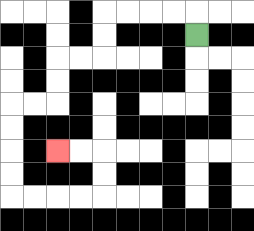{'start': '[8, 1]', 'end': '[2, 6]', 'path_directions': 'U,L,L,L,L,D,D,L,L,D,D,L,L,D,D,D,D,R,R,R,R,U,U,L,L', 'path_coordinates': '[[8, 1], [8, 0], [7, 0], [6, 0], [5, 0], [4, 0], [4, 1], [4, 2], [3, 2], [2, 2], [2, 3], [2, 4], [1, 4], [0, 4], [0, 5], [0, 6], [0, 7], [0, 8], [1, 8], [2, 8], [3, 8], [4, 8], [4, 7], [4, 6], [3, 6], [2, 6]]'}